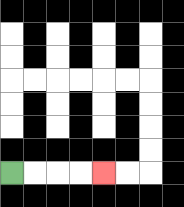{'start': '[0, 7]', 'end': '[4, 7]', 'path_directions': 'R,R,R,R', 'path_coordinates': '[[0, 7], [1, 7], [2, 7], [3, 7], [4, 7]]'}